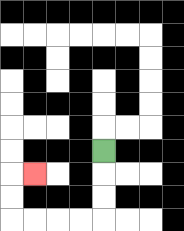{'start': '[4, 6]', 'end': '[1, 7]', 'path_directions': 'D,D,D,L,L,L,L,U,U,R', 'path_coordinates': '[[4, 6], [4, 7], [4, 8], [4, 9], [3, 9], [2, 9], [1, 9], [0, 9], [0, 8], [0, 7], [1, 7]]'}